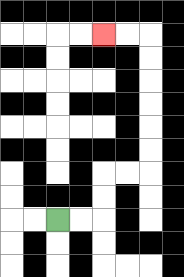{'start': '[2, 9]', 'end': '[4, 1]', 'path_directions': 'R,R,U,U,R,R,U,U,U,U,U,U,L,L', 'path_coordinates': '[[2, 9], [3, 9], [4, 9], [4, 8], [4, 7], [5, 7], [6, 7], [6, 6], [6, 5], [6, 4], [6, 3], [6, 2], [6, 1], [5, 1], [4, 1]]'}